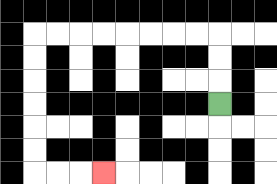{'start': '[9, 4]', 'end': '[4, 7]', 'path_directions': 'U,U,U,L,L,L,L,L,L,L,L,D,D,D,D,D,D,R,R,R', 'path_coordinates': '[[9, 4], [9, 3], [9, 2], [9, 1], [8, 1], [7, 1], [6, 1], [5, 1], [4, 1], [3, 1], [2, 1], [1, 1], [1, 2], [1, 3], [1, 4], [1, 5], [1, 6], [1, 7], [2, 7], [3, 7], [4, 7]]'}